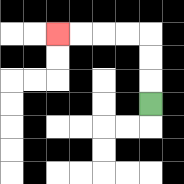{'start': '[6, 4]', 'end': '[2, 1]', 'path_directions': 'U,U,U,L,L,L,L', 'path_coordinates': '[[6, 4], [6, 3], [6, 2], [6, 1], [5, 1], [4, 1], [3, 1], [2, 1]]'}